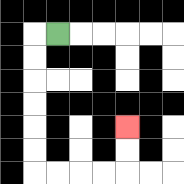{'start': '[2, 1]', 'end': '[5, 5]', 'path_directions': 'L,D,D,D,D,D,D,R,R,R,R,U,U', 'path_coordinates': '[[2, 1], [1, 1], [1, 2], [1, 3], [1, 4], [1, 5], [1, 6], [1, 7], [2, 7], [3, 7], [4, 7], [5, 7], [5, 6], [5, 5]]'}